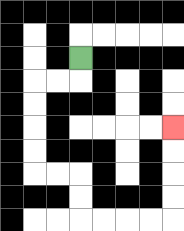{'start': '[3, 2]', 'end': '[7, 5]', 'path_directions': 'D,L,L,D,D,D,D,R,R,D,D,R,R,R,R,U,U,U,U', 'path_coordinates': '[[3, 2], [3, 3], [2, 3], [1, 3], [1, 4], [1, 5], [1, 6], [1, 7], [2, 7], [3, 7], [3, 8], [3, 9], [4, 9], [5, 9], [6, 9], [7, 9], [7, 8], [7, 7], [7, 6], [7, 5]]'}